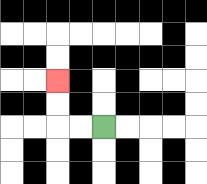{'start': '[4, 5]', 'end': '[2, 3]', 'path_directions': 'L,L,U,U', 'path_coordinates': '[[4, 5], [3, 5], [2, 5], [2, 4], [2, 3]]'}